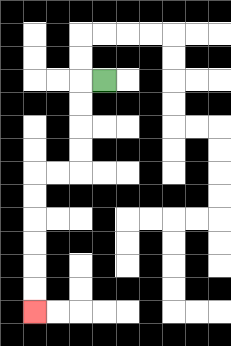{'start': '[4, 3]', 'end': '[1, 13]', 'path_directions': 'L,D,D,D,D,L,L,D,D,D,D,D,D', 'path_coordinates': '[[4, 3], [3, 3], [3, 4], [3, 5], [3, 6], [3, 7], [2, 7], [1, 7], [1, 8], [1, 9], [1, 10], [1, 11], [1, 12], [1, 13]]'}